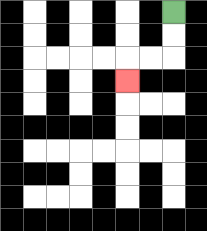{'start': '[7, 0]', 'end': '[5, 3]', 'path_directions': 'D,D,L,L,D', 'path_coordinates': '[[7, 0], [7, 1], [7, 2], [6, 2], [5, 2], [5, 3]]'}